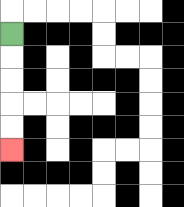{'start': '[0, 1]', 'end': '[0, 6]', 'path_directions': 'D,D,D,D,D', 'path_coordinates': '[[0, 1], [0, 2], [0, 3], [0, 4], [0, 5], [0, 6]]'}